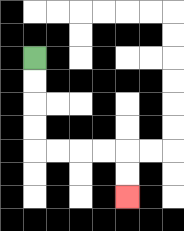{'start': '[1, 2]', 'end': '[5, 8]', 'path_directions': 'D,D,D,D,R,R,R,R,D,D', 'path_coordinates': '[[1, 2], [1, 3], [1, 4], [1, 5], [1, 6], [2, 6], [3, 6], [4, 6], [5, 6], [5, 7], [5, 8]]'}